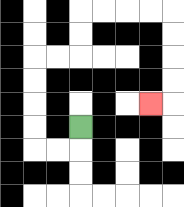{'start': '[3, 5]', 'end': '[6, 4]', 'path_directions': 'D,L,L,U,U,U,U,R,R,U,U,R,R,R,R,D,D,D,D,L', 'path_coordinates': '[[3, 5], [3, 6], [2, 6], [1, 6], [1, 5], [1, 4], [1, 3], [1, 2], [2, 2], [3, 2], [3, 1], [3, 0], [4, 0], [5, 0], [6, 0], [7, 0], [7, 1], [7, 2], [7, 3], [7, 4], [6, 4]]'}